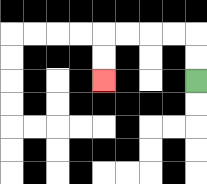{'start': '[8, 3]', 'end': '[4, 3]', 'path_directions': 'U,U,L,L,L,L,D,D', 'path_coordinates': '[[8, 3], [8, 2], [8, 1], [7, 1], [6, 1], [5, 1], [4, 1], [4, 2], [4, 3]]'}